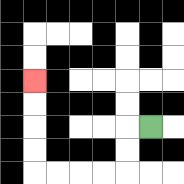{'start': '[6, 5]', 'end': '[1, 3]', 'path_directions': 'L,D,D,L,L,L,L,U,U,U,U', 'path_coordinates': '[[6, 5], [5, 5], [5, 6], [5, 7], [4, 7], [3, 7], [2, 7], [1, 7], [1, 6], [1, 5], [1, 4], [1, 3]]'}